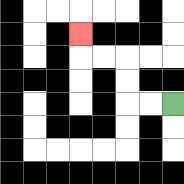{'start': '[7, 4]', 'end': '[3, 1]', 'path_directions': 'L,L,U,U,L,L,U', 'path_coordinates': '[[7, 4], [6, 4], [5, 4], [5, 3], [5, 2], [4, 2], [3, 2], [3, 1]]'}